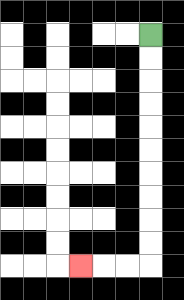{'start': '[6, 1]', 'end': '[3, 11]', 'path_directions': 'D,D,D,D,D,D,D,D,D,D,L,L,L', 'path_coordinates': '[[6, 1], [6, 2], [6, 3], [6, 4], [6, 5], [6, 6], [6, 7], [6, 8], [6, 9], [6, 10], [6, 11], [5, 11], [4, 11], [3, 11]]'}